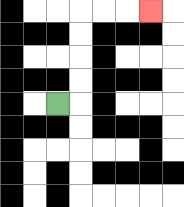{'start': '[2, 4]', 'end': '[6, 0]', 'path_directions': 'R,U,U,U,U,R,R,R', 'path_coordinates': '[[2, 4], [3, 4], [3, 3], [3, 2], [3, 1], [3, 0], [4, 0], [5, 0], [6, 0]]'}